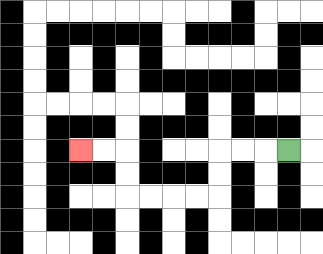{'start': '[12, 6]', 'end': '[3, 6]', 'path_directions': 'L,L,L,D,D,L,L,L,L,U,U,L,L', 'path_coordinates': '[[12, 6], [11, 6], [10, 6], [9, 6], [9, 7], [9, 8], [8, 8], [7, 8], [6, 8], [5, 8], [5, 7], [5, 6], [4, 6], [3, 6]]'}